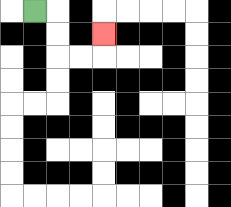{'start': '[1, 0]', 'end': '[4, 1]', 'path_directions': 'R,D,D,R,R,U', 'path_coordinates': '[[1, 0], [2, 0], [2, 1], [2, 2], [3, 2], [4, 2], [4, 1]]'}